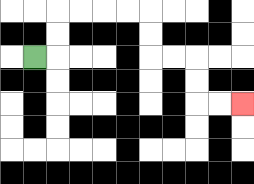{'start': '[1, 2]', 'end': '[10, 4]', 'path_directions': 'R,U,U,R,R,R,R,D,D,R,R,D,D,R,R', 'path_coordinates': '[[1, 2], [2, 2], [2, 1], [2, 0], [3, 0], [4, 0], [5, 0], [6, 0], [6, 1], [6, 2], [7, 2], [8, 2], [8, 3], [8, 4], [9, 4], [10, 4]]'}